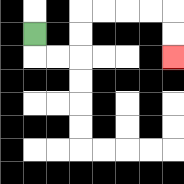{'start': '[1, 1]', 'end': '[7, 2]', 'path_directions': 'D,R,R,U,U,R,R,R,R,D,D', 'path_coordinates': '[[1, 1], [1, 2], [2, 2], [3, 2], [3, 1], [3, 0], [4, 0], [5, 0], [6, 0], [7, 0], [7, 1], [7, 2]]'}